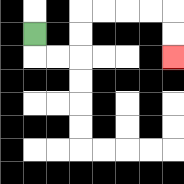{'start': '[1, 1]', 'end': '[7, 2]', 'path_directions': 'D,R,R,U,U,R,R,R,R,D,D', 'path_coordinates': '[[1, 1], [1, 2], [2, 2], [3, 2], [3, 1], [3, 0], [4, 0], [5, 0], [6, 0], [7, 0], [7, 1], [7, 2]]'}